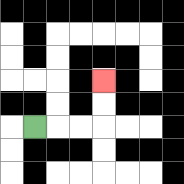{'start': '[1, 5]', 'end': '[4, 3]', 'path_directions': 'R,R,R,U,U', 'path_coordinates': '[[1, 5], [2, 5], [3, 5], [4, 5], [4, 4], [4, 3]]'}